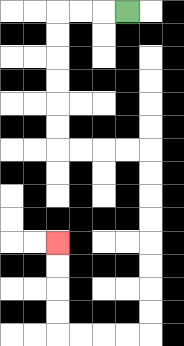{'start': '[5, 0]', 'end': '[2, 10]', 'path_directions': 'L,L,L,D,D,D,D,D,D,R,R,R,R,D,D,D,D,D,D,D,D,L,L,L,L,U,U,U,U', 'path_coordinates': '[[5, 0], [4, 0], [3, 0], [2, 0], [2, 1], [2, 2], [2, 3], [2, 4], [2, 5], [2, 6], [3, 6], [4, 6], [5, 6], [6, 6], [6, 7], [6, 8], [6, 9], [6, 10], [6, 11], [6, 12], [6, 13], [6, 14], [5, 14], [4, 14], [3, 14], [2, 14], [2, 13], [2, 12], [2, 11], [2, 10]]'}